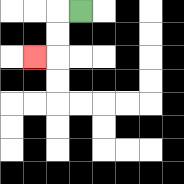{'start': '[3, 0]', 'end': '[1, 2]', 'path_directions': 'L,D,D,L', 'path_coordinates': '[[3, 0], [2, 0], [2, 1], [2, 2], [1, 2]]'}